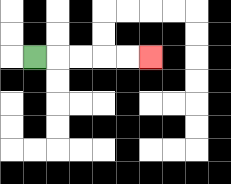{'start': '[1, 2]', 'end': '[6, 2]', 'path_directions': 'R,R,R,R,R', 'path_coordinates': '[[1, 2], [2, 2], [3, 2], [4, 2], [5, 2], [6, 2]]'}